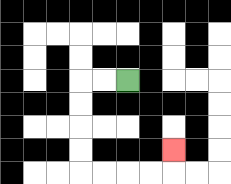{'start': '[5, 3]', 'end': '[7, 6]', 'path_directions': 'L,L,D,D,D,D,R,R,R,R,U', 'path_coordinates': '[[5, 3], [4, 3], [3, 3], [3, 4], [3, 5], [3, 6], [3, 7], [4, 7], [5, 7], [6, 7], [7, 7], [7, 6]]'}